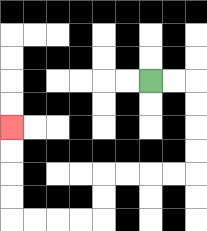{'start': '[6, 3]', 'end': '[0, 5]', 'path_directions': 'R,R,D,D,D,D,L,L,L,L,D,D,L,L,L,L,U,U,U,U', 'path_coordinates': '[[6, 3], [7, 3], [8, 3], [8, 4], [8, 5], [8, 6], [8, 7], [7, 7], [6, 7], [5, 7], [4, 7], [4, 8], [4, 9], [3, 9], [2, 9], [1, 9], [0, 9], [0, 8], [0, 7], [0, 6], [0, 5]]'}